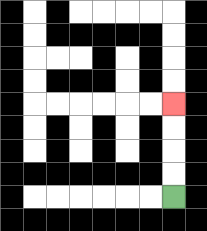{'start': '[7, 8]', 'end': '[7, 4]', 'path_directions': 'U,U,U,U', 'path_coordinates': '[[7, 8], [7, 7], [7, 6], [7, 5], [7, 4]]'}